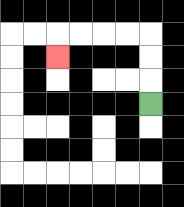{'start': '[6, 4]', 'end': '[2, 2]', 'path_directions': 'U,U,U,L,L,L,L,D', 'path_coordinates': '[[6, 4], [6, 3], [6, 2], [6, 1], [5, 1], [4, 1], [3, 1], [2, 1], [2, 2]]'}